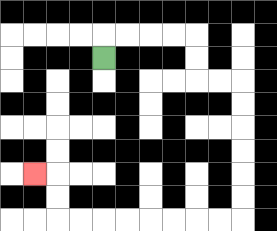{'start': '[4, 2]', 'end': '[1, 7]', 'path_directions': 'U,R,R,R,R,D,D,R,R,D,D,D,D,D,D,L,L,L,L,L,L,L,L,U,U,L', 'path_coordinates': '[[4, 2], [4, 1], [5, 1], [6, 1], [7, 1], [8, 1], [8, 2], [8, 3], [9, 3], [10, 3], [10, 4], [10, 5], [10, 6], [10, 7], [10, 8], [10, 9], [9, 9], [8, 9], [7, 9], [6, 9], [5, 9], [4, 9], [3, 9], [2, 9], [2, 8], [2, 7], [1, 7]]'}